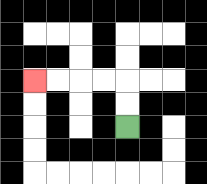{'start': '[5, 5]', 'end': '[1, 3]', 'path_directions': 'U,U,L,L,L,L', 'path_coordinates': '[[5, 5], [5, 4], [5, 3], [4, 3], [3, 3], [2, 3], [1, 3]]'}